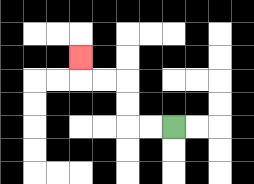{'start': '[7, 5]', 'end': '[3, 2]', 'path_directions': 'L,L,U,U,L,L,U', 'path_coordinates': '[[7, 5], [6, 5], [5, 5], [5, 4], [5, 3], [4, 3], [3, 3], [3, 2]]'}